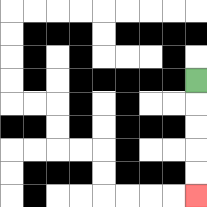{'start': '[8, 3]', 'end': '[8, 8]', 'path_directions': 'D,D,D,D,D', 'path_coordinates': '[[8, 3], [8, 4], [8, 5], [8, 6], [8, 7], [8, 8]]'}